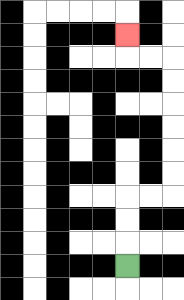{'start': '[5, 11]', 'end': '[5, 1]', 'path_directions': 'U,U,U,R,R,U,U,U,U,U,U,L,L,U', 'path_coordinates': '[[5, 11], [5, 10], [5, 9], [5, 8], [6, 8], [7, 8], [7, 7], [7, 6], [7, 5], [7, 4], [7, 3], [7, 2], [6, 2], [5, 2], [5, 1]]'}